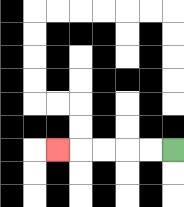{'start': '[7, 6]', 'end': '[2, 6]', 'path_directions': 'L,L,L,L,L', 'path_coordinates': '[[7, 6], [6, 6], [5, 6], [4, 6], [3, 6], [2, 6]]'}